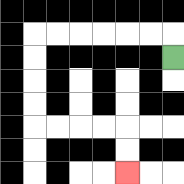{'start': '[7, 2]', 'end': '[5, 7]', 'path_directions': 'U,L,L,L,L,L,L,D,D,D,D,R,R,R,R,D,D', 'path_coordinates': '[[7, 2], [7, 1], [6, 1], [5, 1], [4, 1], [3, 1], [2, 1], [1, 1], [1, 2], [1, 3], [1, 4], [1, 5], [2, 5], [3, 5], [4, 5], [5, 5], [5, 6], [5, 7]]'}